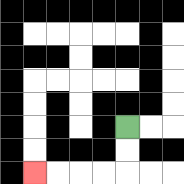{'start': '[5, 5]', 'end': '[1, 7]', 'path_directions': 'D,D,L,L,L,L', 'path_coordinates': '[[5, 5], [5, 6], [5, 7], [4, 7], [3, 7], [2, 7], [1, 7]]'}